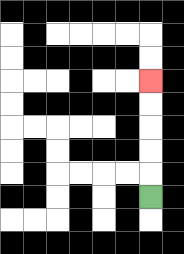{'start': '[6, 8]', 'end': '[6, 3]', 'path_directions': 'U,U,U,U,U', 'path_coordinates': '[[6, 8], [6, 7], [6, 6], [6, 5], [6, 4], [6, 3]]'}